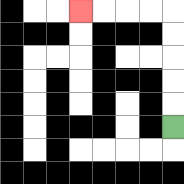{'start': '[7, 5]', 'end': '[3, 0]', 'path_directions': 'U,U,U,U,U,L,L,L,L', 'path_coordinates': '[[7, 5], [7, 4], [7, 3], [7, 2], [7, 1], [7, 0], [6, 0], [5, 0], [4, 0], [3, 0]]'}